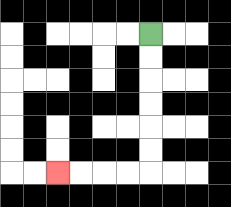{'start': '[6, 1]', 'end': '[2, 7]', 'path_directions': 'D,D,D,D,D,D,L,L,L,L', 'path_coordinates': '[[6, 1], [6, 2], [6, 3], [6, 4], [6, 5], [6, 6], [6, 7], [5, 7], [4, 7], [3, 7], [2, 7]]'}